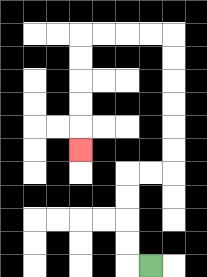{'start': '[6, 11]', 'end': '[3, 6]', 'path_directions': 'L,U,U,U,U,R,R,U,U,U,U,U,U,L,L,L,L,D,D,D,D,D', 'path_coordinates': '[[6, 11], [5, 11], [5, 10], [5, 9], [5, 8], [5, 7], [6, 7], [7, 7], [7, 6], [7, 5], [7, 4], [7, 3], [7, 2], [7, 1], [6, 1], [5, 1], [4, 1], [3, 1], [3, 2], [3, 3], [3, 4], [3, 5], [3, 6]]'}